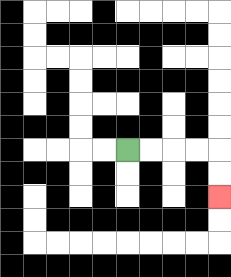{'start': '[5, 6]', 'end': '[9, 8]', 'path_directions': 'R,R,R,R,D,D', 'path_coordinates': '[[5, 6], [6, 6], [7, 6], [8, 6], [9, 6], [9, 7], [9, 8]]'}